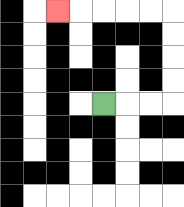{'start': '[4, 4]', 'end': '[2, 0]', 'path_directions': 'R,R,R,U,U,U,U,L,L,L,L,L', 'path_coordinates': '[[4, 4], [5, 4], [6, 4], [7, 4], [7, 3], [7, 2], [7, 1], [7, 0], [6, 0], [5, 0], [4, 0], [3, 0], [2, 0]]'}